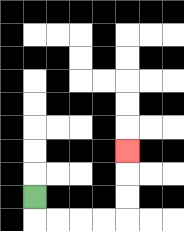{'start': '[1, 8]', 'end': '[5, 6]', 'path_directions': 'D,R,R,R,R,U,U,U', 'path_coordinates': '[[1, 8], [1, 9], [2, 9], [3, 9], [4, 9], [5, 9], [5, 8], [5, 7], [5, 6]]'}